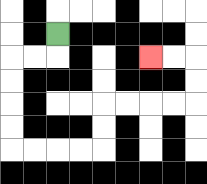{'start': '[2, 1]', 'end': '[6, 2]', 'path_directions': 'D,L,L,D,D,D,D,R,R,R,R,U,U,R,R,R,R,U,U,L,L', 'path_coordinates': '[[2, 1], [2, 2], [1, 2], [0, 2], [0, 3], [0, 4], [0, 5], [0, 6], [1, 6], [2, 6], [3, 6], [4, 6], [4, 5], [4, 4], [5, 4], [6, 4], [7, 4], [8, 4], [8, 3], [8, 2], [7, 2], [6, 2]]'}